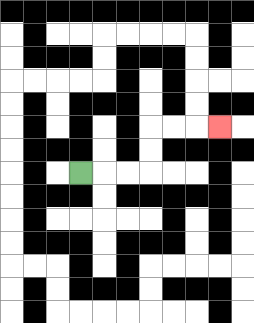{'start': '[3, 7]', 'end': '[9, 5]', 'path_directions': 'R,R,R,U,U,R,R,R', 'path_coordinates': '[[3, 7], [4, 7], [5, 7], [6, 7], [6, 6], [6, 5], [7, 5], [8, 5], [9, 5]]'}